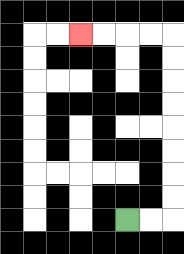{'start': '[5, 9]', 'end': '[3, 1]', 'path_directions': 'R,R,U,U,U,U,U,U,U,U,L,L,L,L', 'path_coordinates': '[[5, 9], [6, 9], [7, 9], [7, 8], [7, 7], [7, 6], [7, 5], [7, 4], [7, 3], [7, 2], [7, 1], [6, 1], [5, 1], [4, 1], [3, 1]]'}